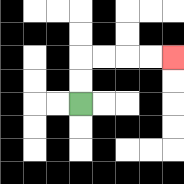{'start': '[3, 4]', 'end': '[7, 2]', 'path_directions': 'U,U,R,R,R,R', 'path_coordinates': '[[3, 4], [3, 3], [3, 2], [4, 2], [5, 2], [6, 2], [7, 2]]'}